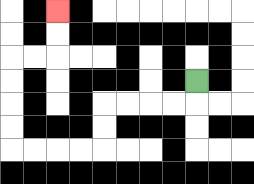{'start': '[8, 3]', 'end': '[2, 0]', 'path_directions': 'D,L,L,L,L,D,D,L,L,L,L,U,U,U,U,R,R,U,U', 'path_coordinates': '[[8, 3], [8, 4], [7, 4], [6, 4], [5, 4], [4, 4], [4, 5], [4, 6], [3, 6], [2, 6], [1, 6], [0, 6], [0, 5], [0, 4], [0, 3], [0, 2], [1, 2], [2, 2], [2, 1], [2, 0]]'}